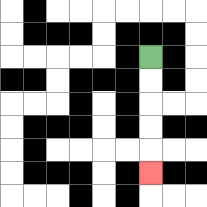{'start': '[6, 2]', 'end': '[6, 7]', 'path_directions': 'D,D,D,D,D', 'path_coordinates': '[[6, 2], [6, 3], [6, 4], [6, 5], [6, 6], [6, 7]]'}